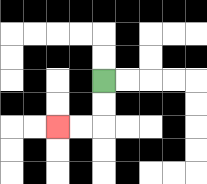{'start': '[4, 3]', 'end': '[2, 5]', 'path_directions': 'D,D,L,L', 'path_coordinates': '[[4, 3], [4, 4], [4, 5], [3, 5], [2, 5]]'}